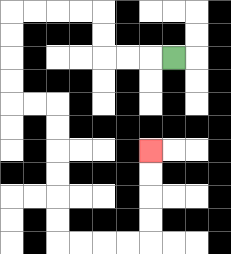{'start': '[7, 2]', 'end': '[6, 6]', 'path_directions': 'L,L,L,U,U,L,L,L,L,D,D,D,D,R,R,D,D,D,D,D,D,R,R,R,R,U,U,U,U', 'path_coordinates': '[[7, 2], [6, 2], [5, 2], [4, 2], [4, 1], [4, 0], [3, 0], [2, 0], [1, 0], [0, 0], [0, 1], [0, 2], [0, 3], [0, 4], [1, 4], [2, 4], [2, 5], [2, 6], [2, 7], [2, 8], [2, 9], [2, 10], [3, 10], [4, 10], [5, 10], [6, 10], [6, 9], [6, 8], [6, 7], [6, 6]]'}